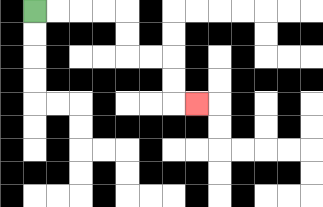{'start': '[1, 0]', 'end': '[8, 4]', 'path_directions': 'R,R,R,R,D,D,R,R,D,D,R', 'path_coordinates': '[[1, 0], [2, 0], [3, 0], [4, 0], [5, 0], [5, 1], [5, 2], [6, 2], [7, 2], [7, 3], [7, 4], [8, 4]]'}